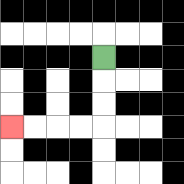{'start': '[4, 2]', 'end': '[0, 5]', 'path_directions': 'D,D,D,L,L,L,L', 'path_coordinates': '[[4, 2], [4, 3], [4, 4], [4, 5], [3, 5], [2, 5], [1, 5], [0, 5]]'}